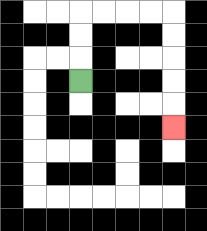{'start': '[3, 3]', 'end': '[7, 5]', 'path_directions': 'U,U,U,R,R,R,R,D,D,D,D,D', 'path_coordinates': '[[3, 3], [3, 2], [3, 1], [3, 0], [4, 0], [5, 0], [6, 0], [7, 0], [7, 1], [7, 2], [7, 3], [7, 4], [7, 5]]'}